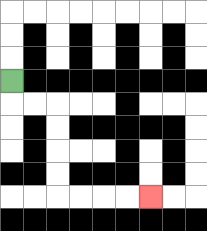{'start': '[0, 3]', 'end': '[6, 8]', 'path_directions': 'D,R,R,D,D,D,D,R,R,R,R', 'path_coordinates': '[[0, 3], [0, 4], [1, 4], [2, 4], [2, 5], [2, 6], [2, 7], [2, 8], [3, 8], [4, 8], [5, 8], [6, 8]]'}